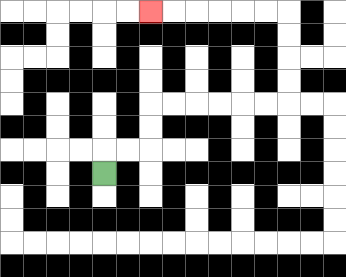{'start': '[4, 7]', 'end': '[6, 0]', 'path_directions': 'U,R,R,U,U,R,R,R,R,R,R,U,U,U,U,L,L,L,L,L,L', 'path_coordinates': '[[4, 7], [4, 6], [5, 6], [6, 6], [6, 5], [6, 4], [7, 4], [8, 4], [9, 4], [10, 4], [11, 4], [12, 4], [12, 3], [12, 2], [12, 1], [12, 0], [11, 0], [10, 0], [9, 0], [8, 0], [7, 0], [6, 0]]'}